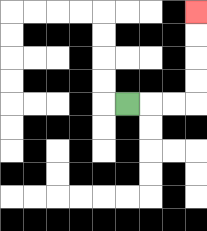{'start': '[5, 4]', 'end': '[8, 0]', 'path_directions': 'R,R,R,U,U,U,U', 'path_coordinates': '[[5, 4], [6, 4], [7, 4], [8, 4], [8, 3], [8, 2], [8, 1], [8, 0]]'}